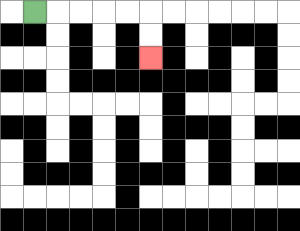{'start': '[1, 0]', 'end': '[6, 2]', 'path_directions': 'R,R,R,R,R,D,D', 'path_coordinates': '[[1, 0], [2, 0], [3, 0], [4, 0], [5, 0], [6, 0], [6, 1], [6, 2]]'}